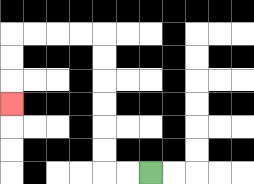{'start': '[6, 7]', 'end': '[0, 4]', 'path_directions': 'L,L,U,U,U,U,U,U,L,L,L,L,D,D,D', 'path_coordinates': '[[6, 7], [5, 7], [4, 7], [4, 6], [4, 5], [4, 4], [4, 3], [4, 2], [4, 1], [3, 1], [2, 1], [1, 1], [0, 1], [0, 2], [0, 3], [0, 4]]'}